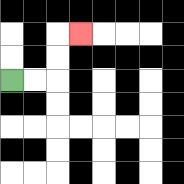{'start': '[0, 3]', 'end': '[3, 1]', 'path_directions': 'R,R,U,U,R', 'path_coordinates': '[[0, 3], [1, 3], [2, 3], [2, 2], [2, 1], [3, 1]]'}